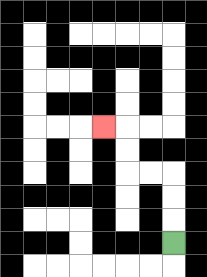{'start': '[7, 10]', 'end': '[4, 5]', 'path_directions': 'U,U,U,L,L,U,U,L', 'path_coordinates': '[[7, 10], [7, 9], [7, 8], [7, 7], [6, 7], [5, 7], [5, 6], [5, 5], [4, 5]]'}